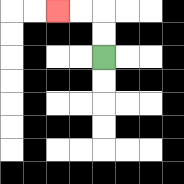{'start': '[4, 2]', 'end': '[2, 0]', 'path_directions': 'U,U,L,L', 'path_coordinates': '[[4, 2], [4, 1], [4, 0], [3, 0], [2, 0]]'}